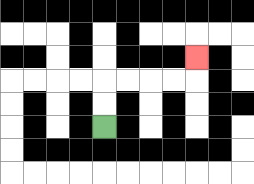{'start': '[4, 5]', 'end': '[8, 2]', 'path_directions': 'U,U,R,R,R,R,U', 'path_coordinates': '[[4, 5], [4, 4], [4, 3], [5, 3], [6, 3], [7, 3], [8, 3], [8, 2]]'}